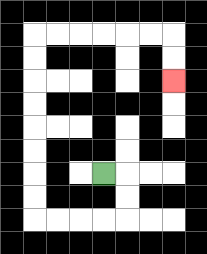{'start': '[4, 7]', 'end': '[7, 3]', 'path_directions': 'R,D,D,L,L,L,L,U,U,U,U,U,U,U,U,R,R,R,R,R,R,D,D', 'path_coordinates': '[[4, 7], [5, 7], [5, 8], [5, 9], [4, 9], [3, 9], [2, 9], [1, 9], [1, 8], [1, 7], [1, 6], [1, 5], [1, 4], [1, 3], [1, 2], [1, 1], [2, 1], [3, 1], [4, 1], [5, 1], [6, 1], [7, 1], [7, 2], [7, 3]]'}